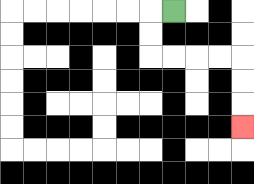{'start': '[7, 0]', 'end': '[10, 5]', 'path_directions': 'L,D,D,R,R,R,R,D,D,D', 'path_coordinates': '[[7, 0], [6, 0], [6, 1], [6, 2], [7, 2], [8, 2], [9, 2], [10, 2], [10, 3], [10, 4], [10, 5]]'}